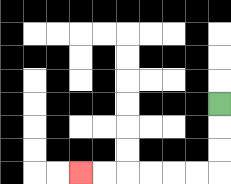{'start': '[9, 4]', 'end': '[3, 7]', 'path_directions': 'D,D,D,L,L,L,L,L,L', 'path_coordinates': '[[9, 4], [9, 5], [9, 6], [9, 7], [8, 7], [7, 7], [6, 7], [5, 7], [4, 7], [3, 7]]'}